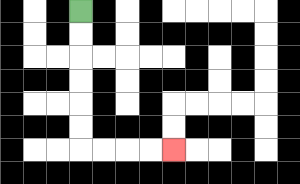{'start': '[3, 0]', 'end': '[7, 6]', 'path_directions': 'D,D,D,D,D,D,R,R,R,R', 'path_coordinates': '[[3, 0], [3, 1], [3, 2], [3, 3], [3, 4], [3, 5], [3, 6], [4, 6], [5, 6], [6, 6], [7, 6]]'}